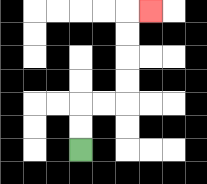{'start': '[3, 6]', 'end': '[6, 0]', 'path_directions': 'U,U,R,R,U,U,U,U,R', 'path_coordinates': '[[3, 6], [3, 5], [3, 4], [4, 4], [5, 4], [5, 3], [5, 2], [5, 1], [5, 0], [6, 0]]'}